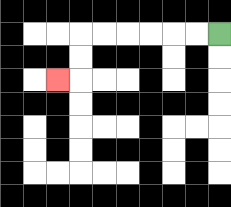{'start': '[9, 1]', 'end': '[2, 3]', 'path_directions': 'L,L,L,L,L,L,D,D,L', 'path_coordinates': '[[9, 1], [8, 1], [7, 1], [6, 1], [5, 1], [4, 1], [3, 1], [3, 2], [3, 3], [2, 3]]'}